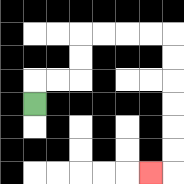{'start': '[1, 4]', 'end': '[6, 7]', 'path_directions': 'U,R,R,U,U,R,R,R,R,D,D,D,D,D,D,L', 'path_coordinates': '[[1, 4], [1, 3], [2, 3], [3, 3], [3, 2], [3, 1], [4, 1], [5, 1], [6, 1], [7, 1], [7, 2], [7, 3], [7, 4], [7, 5], [7, 6], [7, 7], [6, 7]]'}